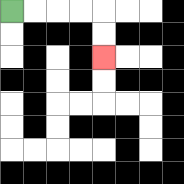{'start': '[0, 0]', 'end': '[4, 2]', 'path_directions': 'R,R,R,R,D,D', 'path_coordinates': '[[0, 0], [1, 0], [2, 0], [3, 0], [4, 0], [4, 1], [4, 2]]'}